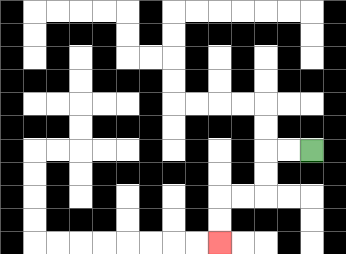{'start': '[13, 6]', 'end': '[9, 10]', 'path_directions': 'L,L,D,D,L,L,D,D', 'path_coordinates': '[[13, 6], [12, 6], [11, 6], [11, 7], [11, 8], [10, 8], [9, 8], [9, 9], [9, 10]]'}